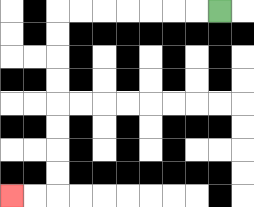{'start': '[9, 0]', 'end': '[0, 8]', 'path_directions': 'L,L,L,L,L,L,L,D,D,D,D,D,D,D,D,L,L', 'path_coordinates': '[[9, 0], [8, 0], [7, 0], [6, 0], [5, 0], [4, 0], [3, 0], [2, 0], [2, 1], [2, 2], [2, 3], [2, 4], [2, 5], [2, 6], [2, 7], [2, 8], [1, 8], [0, 8]]'}